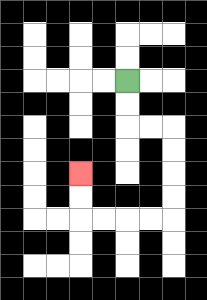{'start': '[5, 3]', 'end': '[3, 7]', 'path_directions': 'D,D,R,R,D,D,D,D,L,L,L,L,U,U', 'path_coordinates': '[[5, 3], [5, 4], [5, 5], [6, 5], [7, 5], [7, 6], [7, 7], [7, 8], [7, 9], [6, 9], [5, 9], [4, 9], [3, 9], [3, 8], [3, 7]]'}